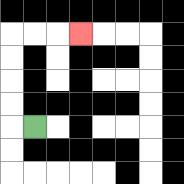{'start': '[1, 5]', 'end': '[3, 1]', 'path_directions': 'L,U,U,U,U,R,R,R', 'path_coordinates': '[[1, 5], [0, 5], [0, 4], [0, 3], [0, 2], [0, 1], [1, 1], [2, 1], [3, 1]]'}